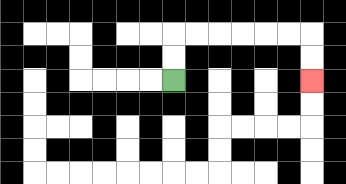{'start': '[7, 3]', 'end': '[13, 3]', 'path_directions': 'U,U,R,R,R,R,R,R,D,D', 'path_coordinates': '[[7, 3], [7, 2], [7, 1], [8, 1], [9, 1], [10, 1], [11, 1], [12, 1], [13, 1], [13, 2], [13, 3]]'}